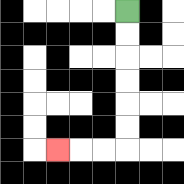{'start': '[5, 0]', 'end': '[2, 6]', 'path_directions': 'D,D,D,D,D,D,L,L,L', 'path_coordinates': '[[5, 0], [5, 1], [5, 2], [5, 3], [5, 4], [5, 5], [5, 6], [4, 6], [3, 6], [2, 6]]'}